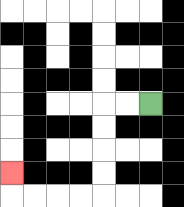{'start': '[6, 4]', 'end': '[0, 7]', 'path_directions': 'L,L,D,D,D,D,L,L,L,L,U', 'path_coordinates': '[[6, 4], [5, 4], [4, 4], [4, 5], [4, 6], [4, 7], [4, 8], [3, 8], [2, 8], [1, 8], [0, 8], [0, 7]]'}